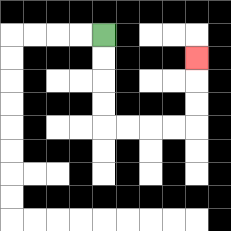{'start': '[4, 1]', 'end': '[8, 2]', 'path_directions': 'D,D,D,D,R,R,R,R,U,U,U', 'path_coordinates': '[[4, 1], [4, 2], [4, 3], [4, 4], [4, 5], [5, 5], [6, 5], [7, 5], [8, 5], [8, 4], [8, 3], [8, 2]]'}